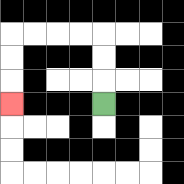{'start': '[4, 4]', 'end': '[0, 4]', 'path_directions': 'U,U,U,L,L,L,L,D,D,D', 'path_coordinates': '[[4, 4], [4, 3], [4, 2], [4, 1], [3, 1], [2, 1], [1, 1], [0, 1], [0, 2], [0, 3], [0, 4]]'}